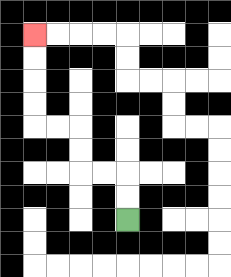{'start': '[5, 9]', 'end': '[1, 1]', 'path_directions': 'U,U,L,L,U,U,L,L,U,U,U,U', 'path_coordinates': '[[5, 9], [5, 8], [5, 7], [4, 7], [3, 7], [3, 6], [3, 5], [2, 5], [1, 5], [1, 4], [1, 3], [1, 2], [1, 1]]'}